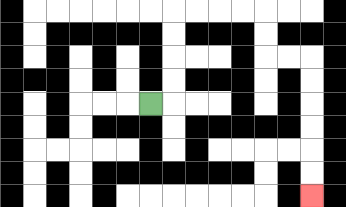{'start': '[6, 4]', 'end': '[13, 8]', 'path_directions': 'R,U,U,U,U,R,R,R,R,D,D,R,R,D,D,D,D,D,D', 'path_coordinates': '[[6, 4], [7, 4], [7, 3], [7, 2], [7, 1], [7, 0], [8, 0], [9, 0], [10, 0], [11, 0], [11, 1], [11, 2], [12, 2], [13, 2], [13, 3], [13, 4], [13, 5], [13, 6], [13, 7], [13, 8]]'}